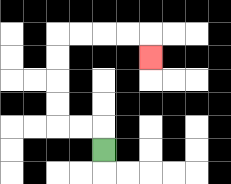{'start': '[4, 6]', 'end': '[6, 2]', 'path_directions': 'U,L,L,U,U,U,U,R,R,R,R,D', 'path_coordinates': '[[4, 6], [4, 5], [3, 5], [2, 5], [2, 4], [2, 3], [2, 2], [2, 1], [3, 1], [4, 1], [5, 1], [6, 1], [6, 2]]'}